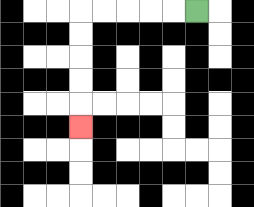{'start': '[8, 0]', 'end': '[3, 5]', 'path_directions': 'L,L,L,L,L,D,D,D,D,D', 'path_coordinates': '[[8, 0], [7, 0], [6, 0], [5, 0], [4, 0], [3, 0], [3, 1], [3, 2], [3, 3], [3, 4], [3, 5]]'}